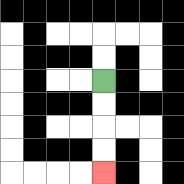{'start': '[4, 3]', 'end': '[4, 7]', 'path_directions': 'D,D,D,D', 'path_coordinates': '[[4, 3], [4, 4], [4, 5], [4, 6], [4, 7]]'}